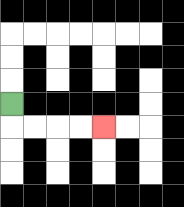{'start': '[0, 4]', 'end': '[4, 5]', 'path_directions': 'D,R,R,R,R', 'path_coordinates': '[[0, 4], [0, 5], [1, 5], [2, 5], [3, 5], [4, 5]]'}